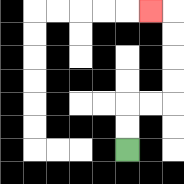{'start': '[5, 6]', 'end': '[6, 0]', 'path_directions': 'U,U,R,R,U,U,U,U,L', 'path_coordinates': '[[5, 6], [5, 5], [5, 4], [6, 4], [7, 4], [7, 3], [7, 2], [7, 1], [7, 0], [6, 0]]'}